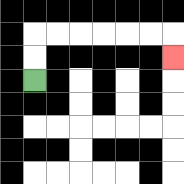{'start': '[1, 3]', 'end': '[7, 2]', 'path_directions': 'U,U,R,R,R,R,R,R,D', 'path_coordinates': '[[1, 3], [1, 2], [1, 1], [2, 1], [3, 1], [4, 1], [5, 1], [6, 1], [7, 1], [7, 2]]'}